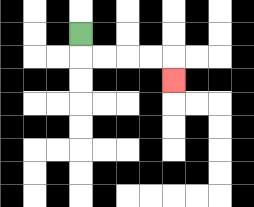{'start': '[3, 1]', 'end': '[7, 3]', 'path_directions': 'D,R,R,R,R,D', 'path_coordinates': '[[3, 1], [3, 2], [4, 2], [5, 2], [6, 2], [7, 2], [7, 3]]'}